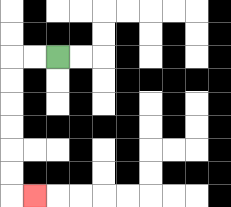{'start': '[2, 2]', 'end': '[1, 8]', 'path_directions': 'L,L,D,D,D,D,D,D,R', 'path_coordinates': '[[2, 2], [1, 2], [0, 2], [0, 3], [0, 4], [0, 5], [0, 6], [0, 7], [0, 8], [1, 8]]'}